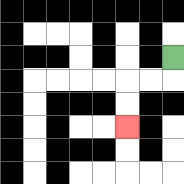{'start': '[7, 2]', 'end': '[5, 5]', 'path_directions': 'D,L,L,D,D', 'path_coordinates': '[[7, 2], [7, 3], [6, 3], [5, 3], [5, 4], [5, 5]]'}